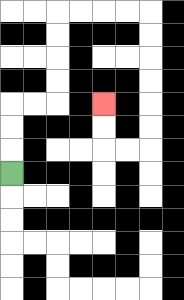{'start': '[0, 7]', 'end': '[4, 4]', 'path_directions': 'U,U,U,R,R,U,U,U,U,R,R,R,R,D,D,D,D,D,D,L,L,U,U', 'path_coordinates': '[[0, 7], [0, 6], [0, 5], [0, 4], [1, 4], [2, 4], [2, 3], [2, 2], [2, 1], [2, 0], [3, 0], [4, 0], [5, 0], [6, 0], [6, 1], [6, 2], [6, 3], [6, 4], [6, 5], [6, 6], [5, 6], [4, 6], [4, 5], [4, 4]]'}